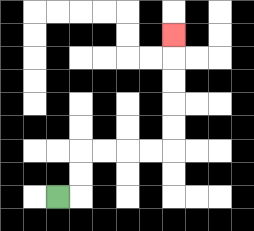{'start': '[2, 8]', 'end': '[7, 1]', 'path_directions': 'R,U,U,R,R,R,R,U,U,U,U,U', 'path_coordinates': '[[2, 8], [3, 8], [3, 7], [3, 6], [4, 6], [5, 6], [6, 6], [7, 6], [7, 5], [7, 4], [7, 3], [7, 2], [7, 1]]'}